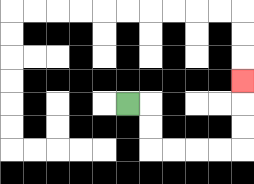{'start': '[5, 4]', 'end': '[10, 3]', 'path_directions': 'R,D,D,R,R,R,R,U,U,U', 'path_coordinates': '[[5, 4], [6, 4], [6, 5], [6, 6], [7, 6], [8, 6], [9, 6], [10, 6], [10, 5], [10, 4], [10, 3]]'}